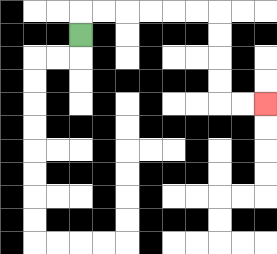{'start': '[3, 1]', 'end': '[11, 4]', 'path_directions': 'U,R,R,R,R,R,R,D,D,D,D,R,R', 'path_coordinates': '[[3, 1], [3, 0], [4, 0], [5, 0], [6, 0], [7, 0], [8, 0], [9, 0], [9, 1], [9, 2], [9, 3], [9, 4], [10, 4], [11, 4]]'}